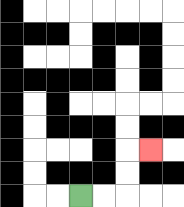{'start': '[3, 8]', 'end': '[6, 6]', 'path_directions': 'R,R,U,U,R', 'path_coordinates': '[[3, 8], [4, 8], [5, 8], [5, 7], [5, 6], [6, 6]]'}